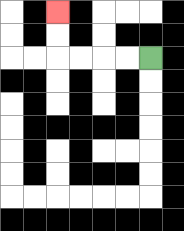{'start': '[6, 2]', 'end': '[2, 0]', 'path_directions': 'L,L,L,L,U,U', 'path_coordinates': '[[6, 2], [5, 2], [4, 2], [3, 2], [2, 2], [2, 1], [2, 0]]'}